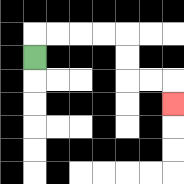{'start': '[1, 2]', 'end': '[7, 4]', 'path_directions': 'U,R,R,R,R,D,D,R,R,D', 'path_coordinates': '[[1, 2], [1, 1], [2, 1], [3, 1], [4, 1], [5, 1], [5, 2], [5, 3], [6, 3], [7, 3], [7, 4]]'}